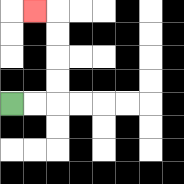{'start': '[0, 4]', 'end': '[1, 0]', 'path_directions': 'R,R,U,U,U,U,L', 'path_coordinates': '[[0, 4], [1, 4], [2, 4], [2, 3], [2, 2], [2, 1], [2, 0], [1, 0]]'}